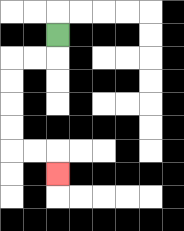{'start': '[2, 1]', 'end': '[2, 7]', 'path_directions': 'D,L,L,D,D,D,D,R,R,D', 'path_coordinates': '[[2, 1], [2, 2], [1, 2], [0, 2], [0, 3], [0, 4], [0, 5], [0, 6], [1, 6], [2, 6], [2, 7]]'}